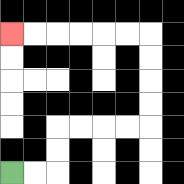{'start': '[0, 7]', 'end': '[0, 1]', 'path_directions': 'R,R,U,U,R,R,R,R,U,U,U,U,L,L,L,L,L,L', 'path_coordinates': '[[0, 7], [1, 7], [2, 7], [2, 6], [2, 5], [3, 5], [4, 5], [5, 5], [6, 5], [6, 4], [6, 3], [6, 2], [6, 1], [5, 1], [4, 1], [3, 1], [2, 1], [1, 1], [0, 1]]'}